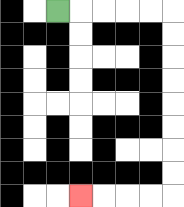{'start': '[2, 0]', 'end': '[3, 8]', 'path_directions': 'R,R,R,R,R,D,D,D,D,D,D,D,D,L,L,L,L', 'path_coordinates': '[[2, 0], [3, 0], [4, 0], [5, 0], [6, 0], [7, 0], [7, 1], [7, 2], [7, 3], [7, 4], [7, 5], [7, 6], [7, 7], [7, 8], [6, 8], [5, 8], [4, 8], [3, 8]]'}